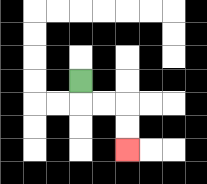{'start': '[3, 3]', 'end': '[5, 6]', 'path_directions': 'D,R,R,D,D', 'path_coordinates': '[[3, 3], [3, 4], [4, 4], [5, 4], [5, 5], [5, 6]]'}